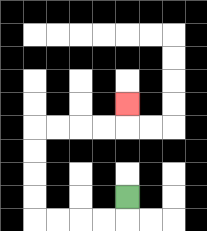{'start': '[5, 8]', 'end': '[5, 4]', 'path_directions': 'D,L,L,L,L,U,U,U,U,R,R,R,R,U', 'path_coordinates': '[[5, 8], [5, 9], [4, 9], [3, 9], [2, 9], [1, 9], [1, 8], [1, 7], [1, 6], [1, 5], [2, 5], [3, 5], [4, 5], [5, 5], [5, 4]]'}